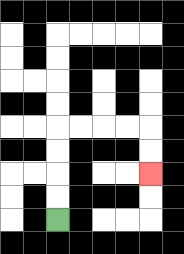{'start': '[2, 9]', 'end': '[6, 7]', 'path_directions': 'U,U,U,U,R,R,R,R,D,D', 'path_coordinates': '[[2, 9], [2, 8], [2, 7], [2, 6], [2, 5], [3, 5], [4, 5], [5, 5], [6, 5], [6, 6], [6, 7]]'}